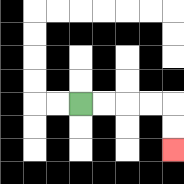{'start': '[3, 4]', 'end': '[7, 6]', 'path_directions': 'R,R,R,R,D,D', 'path_coordinates': '[[3, 4], [4, 4], [5, 4], [6, 4], [7, 4], [7, 5], [7, 6]]'}